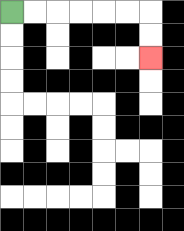{'start': '[0, 0]', 'end': '[6, 2]', 'path_directions': 'R,R,R,R,R,R,D,D', 'path_coordinates': '[[0, 0], [1, 0], [2, 0], [3, 0], [4, 0], [5, 0], [6, 0], [6, 1], [6, 2]]'}